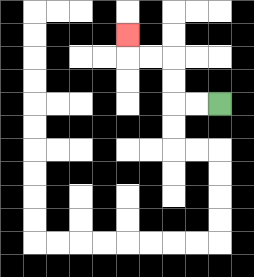{'start': '[9, 4]', 'end': '[5, 1]', 'path_directions': 'L,L,U,U,L,L,U', 'path_coordinates': '[[9, 4], [8, 4], [7, 4], [7, 3], [7, 2], [6, 2], [5, 2], [5, 1]]'}